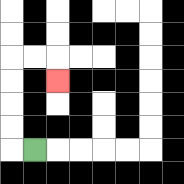{'start': '[1, 6]', 'end': '[2, 3]', 'path_directions': 'L,U,U,U,U,R,R,D', 'path_coordinates': '[[1, 6], [0, 6], [0, 5], [0, 4], [0, 3], [0, 2], [1, 2], [2, 2], [2, 3]]'}